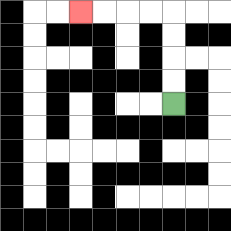{'start': '[7, 4]', 'end': '[3, 0]', 'path_directions': 'U,U,U,U,L,L,L,L', 'path_coordinates': '[[7, 4], [7, 3], [7, 2], [7, 1], [7, 0], [6, 0], [5, 0], [4, 0], [3, 0]]'}